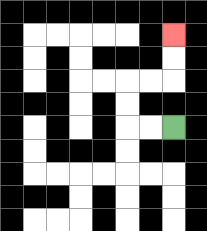{'start': '[7, 5]', 'end': '[7, 1]', 'path_directions': 'L,L,U,U,R,R,U,U', 'path_coordinates': '[[7, 5], [6, 5], [5, 5], [5, 4], [5, 3], [6, 3], [7, 3], [7, 2], [7, 1]]'}